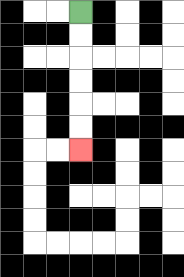{'start': '[3, 0]', 'end': '[3, 6]', 'path_directions': 'D,D,D,D,D,D', 'path_coordinates': '[[3, 0], [3, 1], [3, 2], [3, 3], [3, 4], [3, 5], [3, 6]]'}